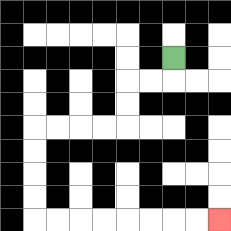{'start': '[7, 2]', 'end': '[9, 9]', 'path_directions': 'D,L,L,D,D,L,L,L,L,D,D,D,D,R,R,R,R,R,R,R,R', 'path_coordinates': '[[7, 2], [7, 3], [6, 3], [5, 3], [5, 4], [5, 5], [4, 5], [3, 5], [2, 5], [1, 5], [1, 6], [1, 7], [1, 8], [1, 9], [2, 9], [3, 9], [4, 9], [5, 9], [6, 9], [7, 9], [8, 9], [9, 9]]'}